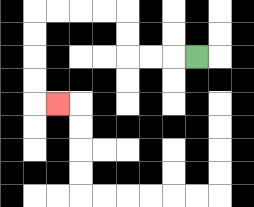{'start': '[8, 2]', 'end': '[2, 4]', 'path_directions': 'L,L,L,U,U,L,L,L,L,D,D,D,D,R', 'path_coordinates': '[[8, 2], [7, 2], [6, 2], [5, 2], [5, 1], [5, 0], [4, 0], [3, 0], [2, 0], [1, 0], [1, 1], [1, 2], [1, 3], [1, 4], [2, 4]]'}